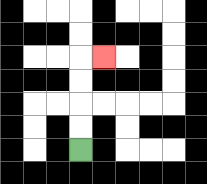{'start': '[3, 6]', 'end': '[4, 2]', 'path_directions': 'U,U,U,U,R', 'path_coordinates': '[[3, 6], [3, 5], [3, 4], [3, 3], [3, 2], [4, 2]]'}